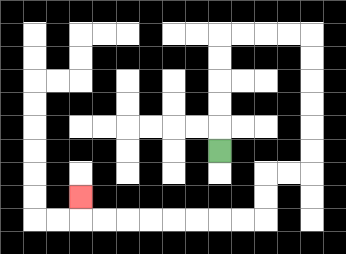{'start': '[9, 6]', 'end': '[3, 8]', 'path_directions': 'U,U,U,U,U,R,R,R,R,D,D,D,D,D,D,L,L,D,D,L,L,L,L,L,L,L,L,U', 'path_coordinates': '[[9, 6], [9, 5], [9, 4], [9, 3], [9, 2], [9, 1], [10, 1], [11, 1], [12, 1], [13, 1], [13, 2], [13, 3], [13, 4], [13, 5], [13, 6], [13, 7], [12, 7], [11, 7], [11, 8], [11, 9], [10, 9], [9, 9], [8, 9], [7, 9], [6, 9], [5, 9], [4, 9], [3, 9], [3, 8]]'}